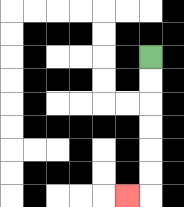{'start': '[6, 2]', 'end': '[5, 8]', 'path_directions': 'D,D,D,D,D,D,L', 'path_coordinates': '[[6, 2], [6, 3], [6, 4], [6, 5], [6, 6], [6, 7], [6, 8], [5, 8]]'}